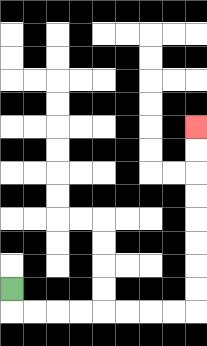{'start': '[0, 12]', 'end': '[8, 5]', 'path_directions': 'D,R,R,R,R,R,R,R,R,U,U,U,U,U,U,U,U', 'path_coordinates': '[[0, 12], [0, 13], [1, 13], [2, 13], [3, 13], [4, 13], [5, 13], [6, 13], [7, 13], [8, 13], [8, 12], [8, 11], [8, 10], [8, 9], [8, 8], [8, 7], [8, 6], [8, 5]]'}